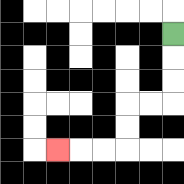{'start': '[7, 1]', 'end': '[2, 6]', 'path_directions': 'D,D,D,L,L,D,D,L,L,L', 'path_coordinates': '[[7, 1], [7, 2], [7, 3], [7, 4], [6, 4], [5, 4], [5, 5], [5, 6], [4, 6], [3, 6], [2, 6]]'}